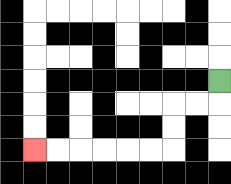{'start': '[9, 3]', 'end': '[1, 6]', 'path_directions': 'D,L,L,D,D,L,L,L,L,L,L', 'path_coordinates': '[[9, 3], [9, 4], [8, 4], [7, 4], [7, 5], [7, 6], [6, 6], [5, 6], [4, 6], [3, 6], [2, 6], [1, 6]]'}